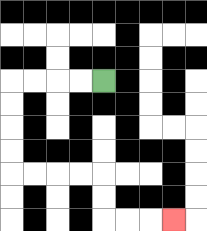{'start': '[4, 3]', 'end': '[7, 9]', 'path_directions': 'L,L,L,L,D,D,D,D,R,R,R,R,D,D,R,R,R', 'path_coordinates': '[[4, 3], [3, 3], [2, 3], [1, 3], [0, 3], [0, 4], [0, 5], [0, 6], [0, 7], [1, 7], [2, 7], [3, 7], [4, 7], [4, 8], [4, 9], [5, 9], [6, 9], [7, 9]]'}